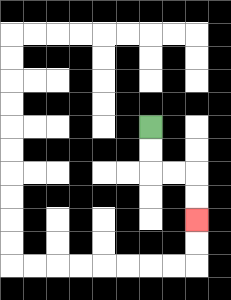{'start': '[6, 5]', 'end': '[8, 9]', 'path_directions': 'D,D,R,R,D,D', 'path_coordinates': '[[6, 5], [6, 6], [6, 7], [7, 7], [8, 7], [8, 8], [8, 9]]'}